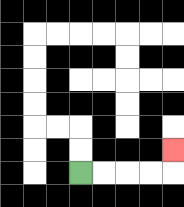{'start': '[3, 7]', 'end': '[7, 6]', 'path_directions': 'R,R,R,R,U', 'path_coordinates': '[[3, 7], [4, 7], [5, 7], [6, 7], [7, 7], [7, 6]]'}